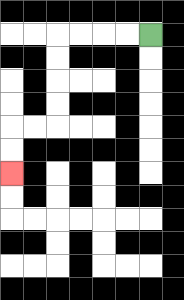{'start': '[6, 1]', 'end': '[0, 7]', 'path_directions': 'L,L,L,L,D,D,D,D,L,L,D,D', 'path_coordinates': '[[6, 1], [5, 1], [4, 1], [3, 1], [2, 1], [2, 2], [2, 3], [2, 4], [2, 5], [1, 5], [0, 5], [0, 6], [0, 7]]'}